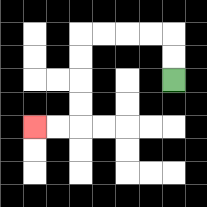{'start': '[7, 3]', 'end': '[1, 5]', 'path_directions': 'U,U,L,L,L,L,D,D,D,D,L,L', 'path_coordinates': '[[7, 3], [7, 2], [7, 1], [6, 1], [5, 1], [4, 1], [3, 1], [3, 2], [3, 3], [3, 4], [3, 5], [2, 5], [1, 5]]'}